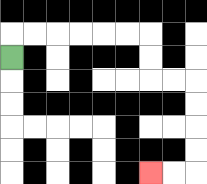{'start': '[0, 2]', 'end': '[6, 7]', 'path_directions': 'U,R,R,R,R,R,R,D,D,R,R,D,D,D,D,L,L', 'path_coordinates': '[[0, 2], [0, 1], [1, 1], [2, 1], [3, 1], [4, 1], [5, 1], [6, 1], [6, 2], [6, 3], [7, 3], [8, 3], [8, 4], [8, 5], [8, 6], [8, 7], [7, 7], [6, 7]]'}